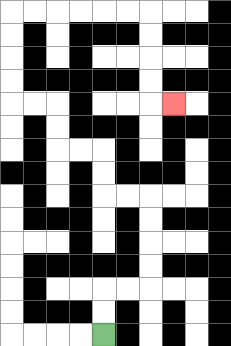{'start': '[4, 14]', 'end': '[7, 4]', 'path_directions': 'U,U,R,R,U,U,U,U,L,L,U,U,L,L,U,U,L,L,U,U,U,U,R,R,R,R,R,R,D,D,D,D,R', 'path_coordinates': '[[4, 14], [4, 13], [4, 12], [5, 12], [6, 12], [6, 11], [6, 10], [6, 9], [6, 8], [5, 8], [4, 8], [4, 7], [4, 6], [3, 6], [2, 6], [2, 5], [2, 4], [1, 4], [0, 4], [0, 3], [0, 2], [0, 1], [0, 0], [1, 0], [2, 0], [3, 0], [4, 0], [5, 0], [6, 0], [6, 1], [6, 2], [6, 3], [6, 4], [7, 4]]'}